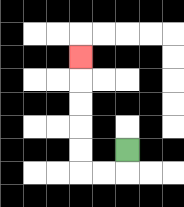{'start': '[5, 6]', 'end': '[3, 2]', 'path_directions': 'D,L,L,U,U,U,U,U', 'path_coordinates': '[[5, 6], [5, 7], [4, 7], [3, 7], [3, 6], [3, 5], [3, 4], [3, 3], [3, 2]]'}